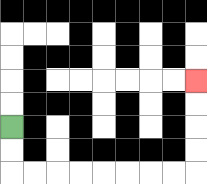{'start': '[0, 5]', 'end': '[8, 3]', 'path_directions': 'D,D,R,R,R,R,R,R,R,R,U,U,U,U', 'path_coordinates': '[[0, 5], [0, 6], [0, 7], [1, 7], [2, 7], [3, 7], [4, 7], [5, 7], [6, 7], [7, 7], [8, 7], [8, 6], [8, 5], [8, 4], [8, 3]]'}